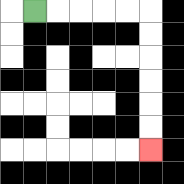{'start': '[1, 0]', 'end': '[6, 6]', 'path_directions': 'R,R,R,R,R,D,D,D,D,D,D', 'path_coordinates': '[[1, 0], [2, 0], [3, 0], [4, 0], [5, 0], [6, 0], [6, 1], [6, 2], [6, 3], [6, 4], [6, 5], [6, 6]]'}